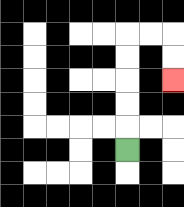{'start': '[5, 6]', 'end': '[7, 3]', 'path_directions': 'U,U,U,U,U,R,R,D,D', 'path_coordinates': '[[5, 6], [5, 5], [5, 4], [5, 3], [5, 2], [5, 1], [6, 1], [7, 1], [7, 2], [7, 3]]'}